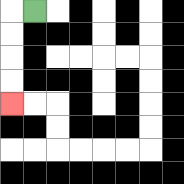{'start': '[1, 0]', 'end': '[0, 4]', 'path_directions': 'L,D,D,D,D', 'path_coordinates': '[[1, 0], [0, 0], [0, 1], [0, 2], [0, 3], [0, 4]]'}